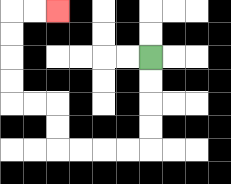{'start': '[6, 2]', 'end': '[2, 0]', 'path_directions': 'D,D,D,D,L,L,L,L,U,U,L,L,U,U,U,U,R,R', 'path_coordinates': '[[6, 2], [6, 3], [6, 4], [6, 5], [6, 6], [5, 6], [4, 6], [3, 6], [2, 6], [2, 5], [2, 4], [1, 4], [0, 4], [0, 3], [0, 2], [0, 1], [0, 0], [1, 0], [2, 0]]'}